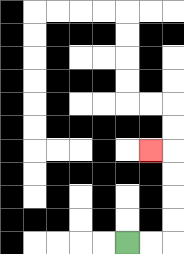{'start': '[5, 10]', 'end': '[6, 6]', 'path_directions': 'R,R,U,U,U,U,L', 'path_coordinates': '[[5, 10], [6, 10], [7, 10], [7, 9], [7, 8], [7, 7], [7, 6], [6, 6]]'}